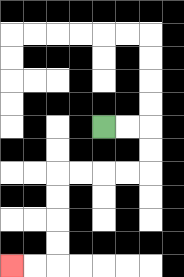{'start': '[4, 5]', 'end': '[0, 11]', 'path_directions': 'R,R,D,D,L,L,L,L,D,D,D,D,L,L', 'path_coordinates': '[[4, 5], [5, 5], [6, 5], [6, 6], [6, 7], [5, 7], [4, 7], [3, 7], [2, 7], [2, 8], [2, 9], [2, 10], [2, 11], [1, 11], [0, 11]]'}